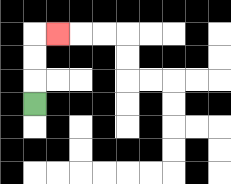{'start': '[1, 4]', 'end': '[2, 1]', 'path_directions': 'U,U,U,R', 'path_coordinates': '[[1, 4], [1, 3], [1, 2], [1, 1], [2, 1]]'}